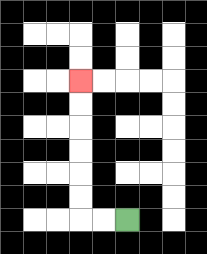{'start': '[5, 9]', 'end': '[3, 3]', 'path_directions': 'L,L,U,U,U,U,U,U', 'path_coordinates': '[[5, 9], [4, 9], [3, 9], [3, 8], [3, 7], [3, 6], [3, 5], [3, 4], [3, 3]]'}